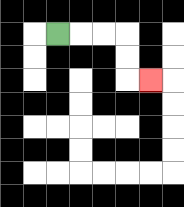{'start': '[2, 1]', 'end': '[6, 3]', 'path_directions': 'R,R,R,D,D,R', 'path_coordinates': '[[2, 1], [3, 1], [4, 1], [5, 1], [5, 2], [5, 3], [6, 3]]'}